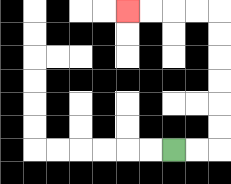{'start': '[7, 6]', 'end': '[5, 0]', 'path_directions': 'R,R,U,U,U,U,U,U,L,L,L,L', 'path_coordinates': '[[7, 6], [8, 6], [9, 6], [9, 5], [9, 4], [9, 3], [9, 2], [9, 1], [9, 0], [8, 0], [7, 0], [6, 0], [5, 0]]'}